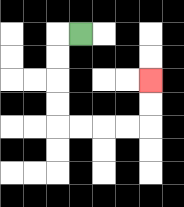{'start': '[3, 1]', 'end': '[6, 3]', 'path_directions': 'L,D,D,D,D,R,R,R,R,U,U', 'path_coordinates': '[[3, 1], [2, 1], [2, 2], [2, 3], [2, 4], [2, 5], [3, 5], [4, 5], [5, 5], [6, 5], [6, 4], [6, 3]]'}